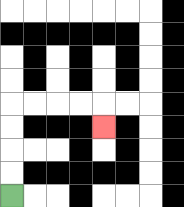{'start': '[0, 8]', 'end': '[4, 5]', 'path_directions': 'U,U,U,U,R,R,R,R,D', 'path_coordinates': '[[0, 8], [0, 7], [0, 6], [0, 5], [0, 4], [1, 4], [2, 4], [3, 4], [4, 4], [4, 5]]'}